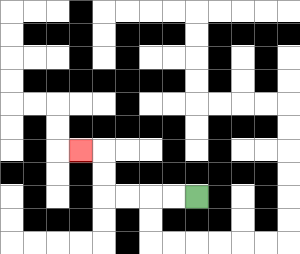{'start': '[8, 8]', 'end': '[3, 6]', 'path_directions': 'L,L,L,L,U,U,L', 'path_coordinates': '[[8, 8], [7, 8], [6, 8], [5, 8], [4, 8], [4, 7], [4, 6], [3, 6]]'}